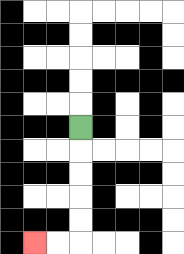{'start': '[3, 5]', 'end': '[1, 10]', 'path_directions': 'D,D,D,D,D,L,L', 'path_coordinates': '[[3, 5], [3, 6], [3, 7], [3, 8], [3, 9], [3, 10], [2, 10], [1, 10]]'}